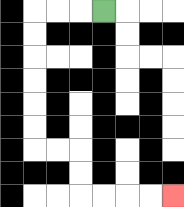{'start': '[4, 0]', 'end': '[7, 8]', 'path_directions': 'L,L,L,D,D,D,D,D,D,R,R,D,D,R,R,R,R', 'path_coordinates': '[[4, 0], [3, 0], [2, 0], [1, 0], [1, 1], [1, 2], [1, 3], [1, 4], [1, 5], [1, 6], [2, 6], [3, 6], [3, 7], [3, 8], [4, 8], [5, 8], [6, 8], [7, 8]]'}